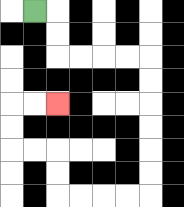{'start': '[1, 0]', 'end': '[2, 4]', 'path_directions': 'R,D,D,R,R,R,R,D,D,D,D,D,D,L,L,L,L,U,U,L,L,U,U,R,R', 'path_coordinates': '[[1, 0], [2, 0], [2, 1], [2, 2], [3, 2], [4, 2], [5, 2], [6, 2], [6, 3], [6, 4], [6, 5], [6, 6], [6, 7], [6, 8], [5, 8], [4, 8], [3, 8], [2, 8], [2, 7], [2, 6], [1, 6], [0, 6], [0, 5], [0, 4], [1, 4], [2, 4]]'}